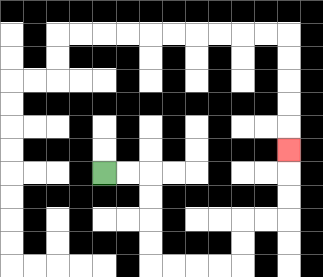{'start': '[4, 7]', 'end': '[12, 6]', 'path_directions': 'R,R,D,D,D,D,R,R,R,R,U,U,R,R,U,U,U', 'path_coordinates': '[[4, 7], [5, 7], [6, 7], [6, 8], [6, 9], [6, 10], [6, 11], [7, 11], [8, 11], [9, 11], [10, 11], [10, 10], [10, 9], [11, 9], [12, 9], [12, 8], [12, 7], [12, 6]]'}